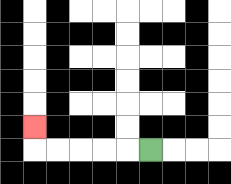{'start': '[6, 6]', 'end': '[1, 5]', 'path_directions': 'L,L,L,L,L,U', 'path_coordinates': '[[6, 6], [5, 6], [4, 6], [3, 6], [2, 6], [1, 6], [1, 5]]'}